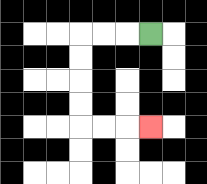{'start': '[6, 1]', 'end': '[6, 5]', 'path_directions': 'L,L,L,D,D,D,D,R,R,R', 'path_coordinates': '[[6, 1], [5, 1], [4, 1], [3, 1], [3, 2], [3, 3], [3, 4], [3, 5], [4, 5], [5, 5], [6, 5]]'}